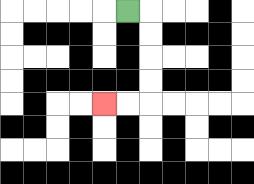{'start': '[5, 0]', 'end': '[4, 4]', 'path_directions': 'R,D,D,D,D,L,L', 'path_coordinates': '[[5, 0], [6, 0], [6, 1], [6, 2], [6, 3], [6, 4], [5, 4], [4, 4]]'}